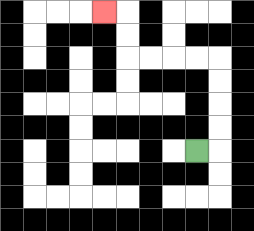{'start': '[8, 6]', 'end': '[4, 0]', 'path_directions': 'R,U,U,U,U,L,L,L,L,U,U,L', 'path_coordinates': '[[8, 6], [9, 6], [9, 5], [9, 4], [9, 3], [9, 2], [8, 2], [7, 2], [6, 2], [5, 2], [5, 1], [5, 0], [4, 0]]'}